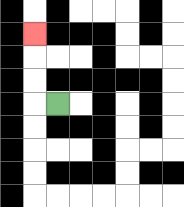{'start': '[2, 4]', 'end': '[1, 1]', 'path_directions': 'L,U,U,U', 'path_coordinates': '[[2, 4], [1, 4], [1, 3], [1, 2], [1, 1]]'}